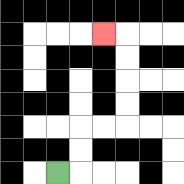{'start': '[2, 7]', 'end': '[4, 1]', 'path_directions': 'R,U,U,R,R,U,U,U,U,L', 'path_coordinates': '[[2, 7], [3, 7], [3, 6], [3, 5], [4, 5], [5, 5], [5, 4], [5, 3], [5, 2], [5, 1], [4, 1]]'}